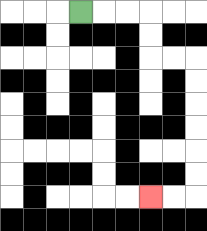{'start': '[3, 0]', 'end': '[6, 8]', 'path_directions': 'R,R,R,D,D,R,R,D,D,D,D,D,D,L,L', 'path_coordinates': '[[3, 0], [4, 0], [5, 0], [6, 0], [6, 1], [6, 2], [7, 2], [8, 2], [8, 3], [8, 4], [8, 5], [8, 6], [8, 7], [8, 8], [7, 8], [6, 8]]'}